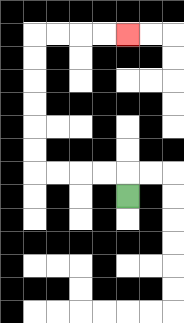{'start': '[5, 8]', 'end': '[5, 1]', 'path_directions': 'U,L,L,L,L,U,U,U,U,U,U,R,R,R,R', 'path_coordinates': '[[5, 8], [5, 7], [4, 7], [3, 7], [2, 7], [1, 7], [1, 6], [1, 5], [1, 4], [1, 3], [1, 2], [1, 1], [2, 1], [3, 1], [4, 1], [5, 1]]'}